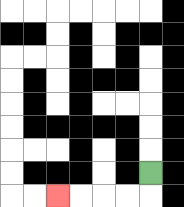{'start': '[6, 7]', 'end': '[2, 8]', 'path_directions': 'D,L,L,L,L', 'path_coordinates': '[[6, 7], [6, 8], [5, 8], [4, 8], [3, 8], [2, 8]]'}